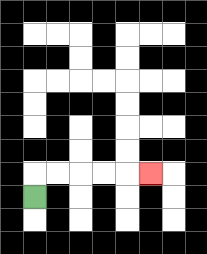{'start': '[1, 8]', 'end': '[6, 7]', 'path_directions': 'U,R,R,R,R,R', 'path_coordinates': '[[1, 8], [1, 7], [2, 7], [3, 7], [4, 7], [5, 7], [6, 7]]'}